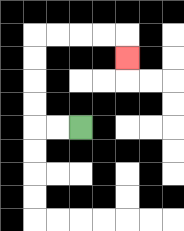{'start': '[3, 5]', 'end': '[5, 2]', 'path_directions': 'L,L,U,U,U,U,R,R,R,R,D', 'path_coordinates': '[[3, 5], [2, 5], [1, 5], [1, 4], [1, 3], [1, 2], [1, 1], [2, 1], [3, 1], [4, 1], [5, 1], [5, 2]]'}